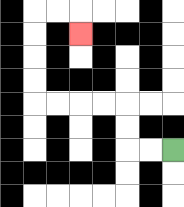{'start': '[7, 6]', 'end': '[3, 1]', 'path_directions': 'L,L,U,U,L,L,L,L,U,U,U,U,R,R,D', 'path_coordinates': '[[7, 6], [6, 6], [5, 6], [5, 5], [5, 4], [4, 4], [3, 4], [2, 4], [1, 4], [1, 3], [1, 2], [1, 1], [1, 0], [2, 0], [3, 0], [3, 1]]'}